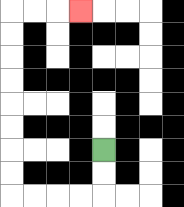{'start': '[4, 6]', 'end': '[3, 0]', 'path_directions': 'D,D,L,L,L,L,U,U,U,U,U,U,U,U,R,R,R', 'path_coordinates': '[[4, 6], [4, 7], [4, 8], [3, 8], [2, 8], [1, 8], [0, 8], [0, 7], [0, 6], [0, 5], [0, 4], [0, 3], [0, 2], [0, 1], [0, 0], [1, 0], [2, 0], [3, 0]]'}